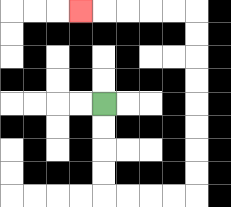{'start': '[4, 4]', 'end': '[3, 0]', 'path_directions': 'D,D,D,D,R,R,R,R,U,U,U,U,U,U,U,U,L,L,L,L,L', 'path_coordinates': '[[4, 4], [4, 5], [4, 6], [4, 7], [4, 8], [5, 8], [6, 8], [7, 8], [8, 8], [8, 7], [8, 6], [8, 5], [8, 4], [8, 3], [8, 2], [8, 1], [8, 0], [7, 0], [6, 0], [5, 0], [4, 0], [3, 0]]'}